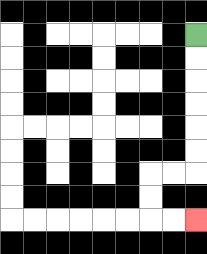{'start': '[8, 1]', 'end': '[8, 9]', 'path_directions': 'D,D,D,D,D,D,L,L,D,D,R,R', 'path_coordinates': '[[8, 1], [8, 2], [8, 3], [8, 4], [8, 5], [8, 6], [8, 7], [7, 7], [6, 7], [6, 8], [6, 9], [7, 9], [8, 9]]'}